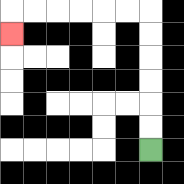{'start': '[6, 6]', 'end': '[0, 1]', 'path_directions': 'U,U,U,U,U,U,L,L,L,L,L,L,D', 'path_coordinates': '[[6, 6], [6, 5], [6, 4], [6, 3], [6, 2], [6, 1], [6, 0], [5, 0], [4, 0], [3, 0], [2, 0], [1, 0], [0, 0], [0, 1]]'}